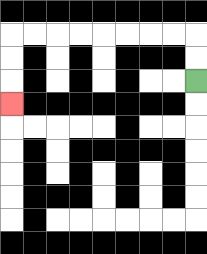{'start': '[8, 3]', 'end': '[0, 4]', 'path_directions': 'U,U,L,L,L,L,L,L,L,L,D,D,D', 'path_coordinates': '[[8, 3], [8, 2], [8, 1], [7, 1], [6, 1], [5, 1], [4, 1], [3, 1], [2, 1], [1, 1], [0, 1], [0, 2], [0, 3], [0, 4]]'}